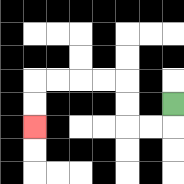{'start': '[7, 4]', 'end': '[1, 5]', 'path_directions': 'D,L,L,U,U,L,L,L,L,D,D', 'path_coordinates': '[[7, 4], [7, 5], [6, 5], [5, 5], [5, 4], [5, 3], [4, 3], [3, 3], [2, 3], [1, 3], [1, 4], [1, 5]]'}